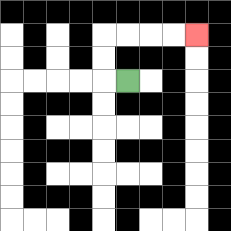{'start': '[5, 3]', 'end': '[8, 1]', 'path_directions': 'L,U,U,R,R,R,R', 'path_coordinates': '[[5, 3], [4, 3], [4, 2], [4, 1], [5, 1], [6, 1], [7, 1], [8, 1]]'}